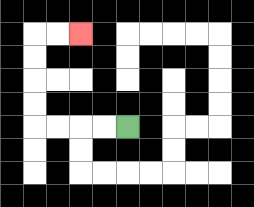{'start': '[5, 5]', 'end': '[3, 1]', 'path_directions': 'L,L,L,L,U,U,U,U,R,R', 'path_coordinates': '[[5, 5], [4, 5], [3, 5], [2, 5], [1, 5], [1, 4], [1, 3], [1, 2], [1, 1], [2, 1], [3, 1]]'}